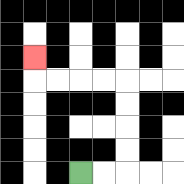{'start': '[3, 7]', 'end': '[1, 2]', 'path_directions': 'R,R,U,U,U,U,L,L,L,L,U', 'path_coordinates': '[[3, 7], [4, 7], [5, 7], [5, 6], [5, 5], [5, 4], [5, 3], [4, 3], [3, 3], [2, 3], [1, 3], [1, 2]]'}